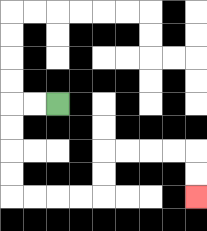{'start': '[2, 4]', 'end': '[8, 8]', 'path_directions': 'L,L,D,D,D,D,R,R,R,R,U,U,R,R,R,R,D,D', 'path_coordinates': '[[2, 4], [1, 4], [0, 4], [0, 5], [0, 6], [0, 7], [0, 8], [1, 8], [2, 8], [3, 8], [4, 8], [4, 7], [4, 6], [5, 6], [6, 6], [7, 6], [8, 6], [8, 7], [8, 8]]'}